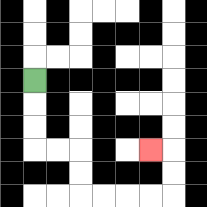{'start': '[1, 3]', 'end': '[6, 6]', 'path_directions': 'D,D,D,R,R,D,D,R,R,R,R,U,U,L', 'path_coordinates': '[[1, 3], [1, 4], [1, 5], [1, 6], [2, 6], [3, 6], [3, 7], [3, 8], [4, 8], [5, 8], [6, 8], [7, 8], [7, 7], [7, 6], [6, 6]]'}